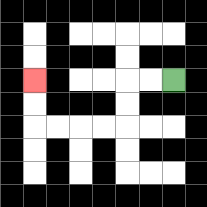{'start': '[7, 3]', 'end': '[1, 3]', 'path_directions': 'L,L,D,D,L,L,L,L,U,U', 'path_coordinates': '[[7, 3], [6, 3], [5, 3], [5, 4], [5, 5], [4, 5], [3, 5], [2, 5], [1, 5], [1, 4], [1, 3]]'}